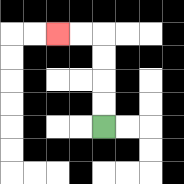{'start': '[4, 5]', 'end': '[2, 1]', 'path_directions': 'U,U,U,U,L,L', 'path_coordinates': '[[4, 5], [4, 4], [4, 3], [4, 2], [4, 1], [3, 1], [2, 1]]'}